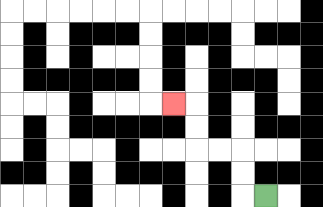{'start': '[11, 8]', 'end': '[7, 4]', 'path_directions': 'L,U,U,L,L,U,U,L', 'path_coordinates': '[[11, 8], [10, 8], [10, 7], [10, 6], [9, 6], [8, 6], [8, 5], [8, 4], [7, 4]]'}